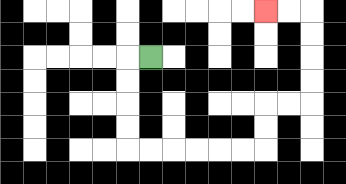{'start': '[6, 2]', 'end': '[11, 0]', 'path_directions': 'L,D,D,D,D,R,R,R,R,R,R,U,U,R,R,U,U,U,U,L,L', 'path_coordinates': '[[6, 2], [5, 2], [5, 3], [5, 4], [5, 5], [5, 6], [6, 6], [7, 6], [8, 6], [9, 6], [10, 6], [11, 6], [11, 5], [11, 4], [12, 4], [13, 4], [13, 3], [13, 2], [13, 1], [13, 0], [12, 0], [11, 0]]'}